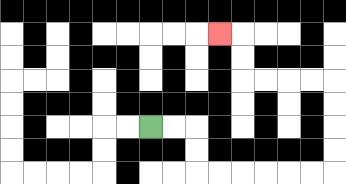{'start': '[6, 5]', 'end': '[9, 1]', 'path_directions': 'R,R,D,D,R,R,R,R,R,R,U,U,U,U,L,L,L,L,U,U,L', 'path_coordinates': '[[6, 5], [7, 5], [8, 5], [8, 6], [8, 7], [9, 7], [10, 7], [11, 7], [12, 7], [13, 7], [14, 7], [14, 6], [14, 5], [14, 4], [14, 3], [13, 3], [12, 3], [11, 3], [10, 3], [10, 2], [10, 1], [9, 1]]'}